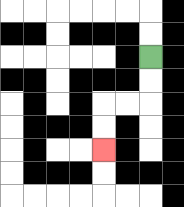{'start': '[6, 2]', 'end': '[4, 6]', 'path_directions': 'D,D,L,L,D,D', 'path_coordinates': '[[6, 2], [6, 3], [6, 4], [5, 4], [4, 4], [4, 5], [4, 6]]'}